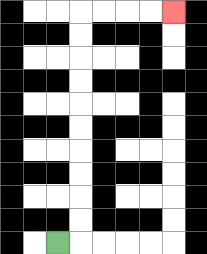{'start': '[2, 10]', 'end': '[7, 0]', 'path_directions': 'R,U,U,U,U,U,U,U,U,U,U,R,R,R,R', 'path_coordinates': '[[2, 10], [3, 10], [3, 9], [3, 8], [3, 7], [3, 6], [3, 5], [3, 4], [3, 3], [3, 2], [3, 1], [3, 0], [4, 0], [5, 0], [6, 0], [7, 0]]'}